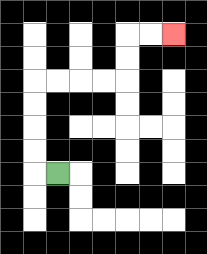{'start': '[2, 7]', 'end': '[7, 1]', 'path_directions': 'L,U,U,U,U,R,R,R,R,U,U,R,R', 'path_coordinates': '[[2, 7], [1, 7], [1, 6], [1, 5], [1, 4], [1, 3], [2, 3], [3, 3], [4, 3], [5, 3], [5, 2], [5, 1], [6, 1], [7, 1]]'}